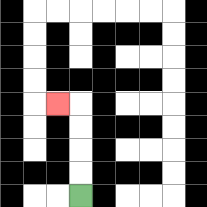{'start': '[3, 8]', 'end': '[2, 4]', 'path_directions': 'U,U,U,U,L', 'path_coordinates': '[[3, 8], [3, 7], [3, 6], [3, 5], [3, 4], [2, 4]]'}